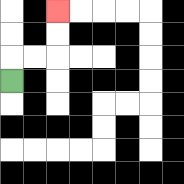{'start': '[0, 3]', 'end': '[2, 0]', 'path_directions': 'U,R,R,U,U', 'path_coordinates': '[[0, 3], [0, 2], [1, 2], [2, 2], [2, 1], [2, 0]]'}